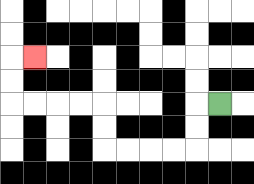{'start': '[9, 4]', 'end': '[1, 2]', 'path_directions': 'L,D,D,L,L,L,L,U,U,L,L,L,L,U,U,R', 'path_coordinates': '[[9, 4], [8, 4], [8, 5], [8, 6], [7, 6], [6, 6], [5, 6], [4, 6], [4, 5], [4, 4], [3, 4], [2, 4], [1, 4], [0, 4], [0, 3], [0, 2], [1, 2]]'}